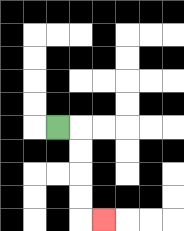{'start': '[2, 5]', 'end': '[4, 9]', 'path_directions': 'R,D,D,D,D,R', 'path_coordinates': '[[2, 5], [3, 5], [3, 6], [3, 7], [3, 8], [3, 9], [4, 9]]'}